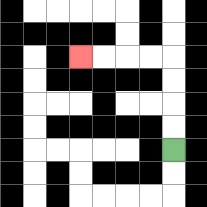{'start': '[7, 6]', 'end': '[3, 2]', 'path_directions': 'U,U,U,U,L,L,L,L', 'path_coordinates': '[[7, 6], [7, 5], [7, 4], [7, 3], [7, 2], [6, 2], [5, 2], [4, 2], [3, 2]]'}